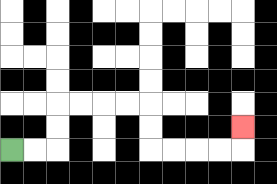{'start': '[0, 6]', 'end': '[10, 5]', 'path_directions': 'R,R,U,U,R,R,R,R,D,D,R,R,R,R,U', 'path_coordinates': '[[0, 6], [1, 6], [2, 6], [2, 5], [2, 4], [3, 4], [4, 4], [5, 4], [6, 4], [6, 5], [6, 6], [7, 6], [8, 6], [9, 6], [10, 6], [10, 5]]'}